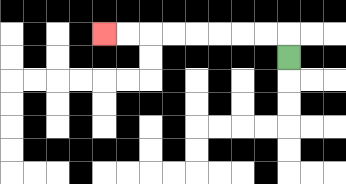{'start': '[12, 2]', 'end': '[4, 1]', 'path_directions': 'U,L,L,L,L,L,L,L,L', 'path_coordinates': '[[12, 2], [12, 1], [11, 1], [10, 1], [9, 1], [8, 1], [7, 1], [6, 1], [5, 1], [4, 1]]'}